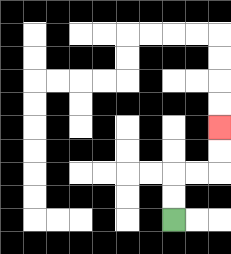{'start': '[7, 9]', 'end': '[9, 5]', 'path_directions': 'U,U,R,R,U,U', 'path_coordinates': '[[7, 9], [7, 8], [7, 7], [8, 7], [9, 7], [9, 6], [9, 5]]'}